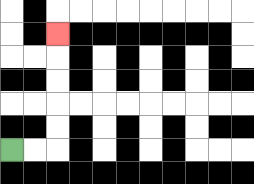{'start': '[0, 6]', 'end': '[2, 1]', 'path_directions': 'R,R,U,U,U,U,U', 'path_coordinates': '[[0, 6], [1, 6], [2, 6], [2, 5], [2, 4], [2, 3], [2, 2], [2, 1]]'}